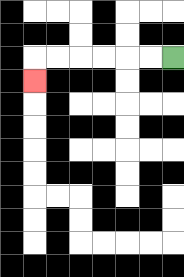{'start': '[7, 2]', 'end': '[1, 3]', 'path_directions': 'L,L,L,L,L,L,D', 'path_coordinates': '[[7, 2], [6, 2], [5, 2], [4, 2], [3, 2], [2, 2], [1, 2], [1, 3]]'}